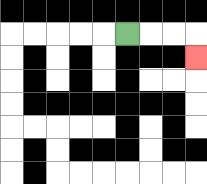{'start': '[5, 1]', 'end': '[8, 2]', 'path_directions': 'R,R,R,D', 'path_coordinates': '[[5, 1], [6, 1], [7, 1], [8, 1], [8, 2]]'}